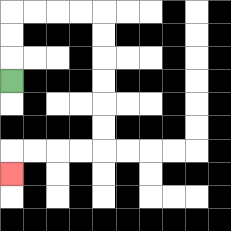{'start': '[0, 3]', 'end': '[0, 7]', 'path_directions': 'U,U,U,R,R,R,R,D,D,D,D,D,D,L,L,L,L,D', 'path_coordinates': '[[0, 3], [0, 2], [0, 1], [0, 0], [1, 0], [2, 0], [3, 0], [4, 0], [4, 1], [4, 2], [4, 3], [4, 4], [4, 5], [4, 6], [3, 6], [2, 6], [1, 6], [0, 6], [0, 7]]'}